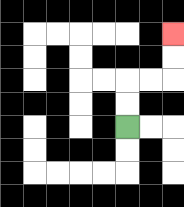{'start': '[5, 5]', 'end': '[7, 1]', 'path_directions': 'U,U,R,R,U,U', 'path_coordinates': '[[5, 5], [5, 4], [5, 3], [6, 3], [7, 3], [7, 2], [7, 1]]'}